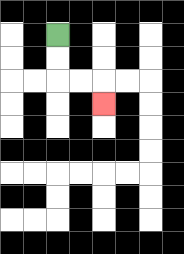{'start': '[2, 1]', 'end': '[4, 4]', 'path_directions': 'D,D,R,R,D', 'path_coordinates': '[[2, 1], [2, 2], [2, 3], [3, 3], [4, 3], [4, 4]]'}